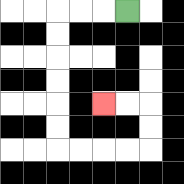{'start': '[5, 0]', 'end': '[4, 4]', 'path_directions': 'L,L,L,D,D,D,D,D,D,R,R,R,R,U,U,L,L', 'path_coordinates': '[[5, 0], [4, 0], [3, 0], [2, 0], [2, 1], [2, 2], [2, 3], [2, 4], [2, 5], [2, 6], [3, 6], [4, 6], [5, 6], [6, 6], [6, 5], [6, 4], [5, 4], [4, 4]]'}